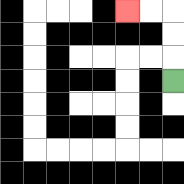{'start': '[7, 3]', 'end': '[5, 0]', 'path_directions': 'U,U,U,L,L', 'path_coordinates': '[[7, 3], [7, 2], [7, 1], [7, 0], [6, 0], [5, 0]]'}